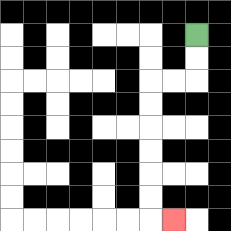{'start': '[8, 1]', 'end': '[7, 9]', 'path_directions': 'D,D,L,L,D,D,D,D,D,D,R', 'path_coordinates': '[[8, 1], [8, 2], [8, 3], [7, 3], [6, 3], [6, 4], [6, 5], [6, 6], [6, 7], [6, 8], [6, 9], [7, 9]]'}